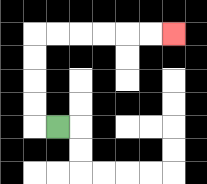{'start': '[2, 5]', 'end': '[7, 1]', 'path_directions': 'L,U,U,U,U,R,R,R,R,R,R', 'path_coordinates': '[[2, 5], [1, 5], [1, 4], [1, 3], [1, 2], [1, 1], [2, 1], [3, 1], [4, 1], [5, 1], [6, 1], [7, 1]]'}